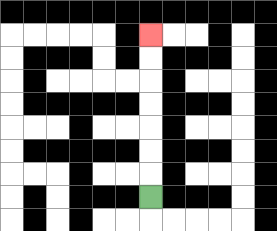{'start': '[6, 8]', 'end': '[6, 1]', 'path_directions': 'U,U,U,U,U,U,U', 'path_coordinates': '[[6, 8], [6, 7], [6, 6], [6, 5], [6, 4], [6, 3], [6, 2], [6, 1]]'}